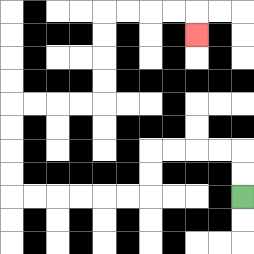{'start': '[10, 8]', 'end': '[8, 1]', 'path_directions': 'U,U,L,L,L,L,D,D,L,L,L,L,L,L,U,U,U,U,R,R,R,R,U,U,U,U,R,R,R,R,D', 'path_coordinates': '[[10, 8], [10, 7], [10, 6], [9, 6], [8, 6], [7, 6], [6, 6], [6, 7], [6, 8], [5, 8], [4, 8], [3, 8], [2, 8], [1, 8], [0, 8], [0, 7], [0, 6], [0, 5], [0, 4], [1, 4], [2, 4], [3, 4], [4, 4], [4, 3], [4, 2], [4, 1], [4, 0], [5, 0], [6, 0], [7, 0], [8, 0], [8, 1]]'}